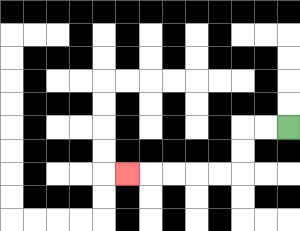{'start': '[12, 5]', 'end': '[5, 7]', 'path_directions': 'L,L,D,D,L,L,L,L,L', 'path_coordinates': '[[12, 5], [11, 5], [10, 5], [10, 6], [10, 7], [9, 7], [8, 7], [7, 7], [6, 7], [5, 7]]'}